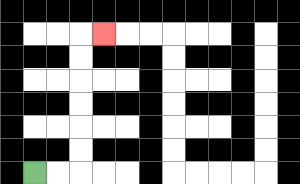{'start': '[1, 7]', 'end': '[4, 1]', 'path_directions': 'R,R,U,U,U,U,U,U,R', 'path_coordinates': '[[1, 7], [2, 7], [3, 7], [3, 6], [3, 5], [3, 4], [3, 3], [3, 2], [3, 1], [4, 1]]'}